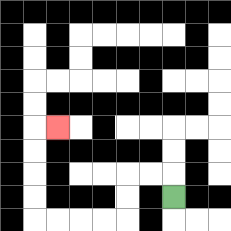{'start': '[7, 8]', 'end': '[2, 5]', 'path_directions': 'U,L,L,D,D,L,L,L,L,U,U,U,U,R', 'path_coordinates': '[[7, 8], [7, 7], [6, 7], [5, 7], [5, 8], [5, 9], [4, 9], [3, 9], [2, 9], [1, 9], [1, 8], [1, 7], [1, 6], [1, 5], [2, 5]]'}